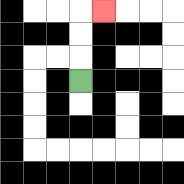{'start': '[3, 3]', 'end': '[4, 0]', 'path_directions': 'U,U,U,R', 'path_coordinates': '[[3, 3], [3, 2], [3, 1], [3, 0], [4, 0]]'}